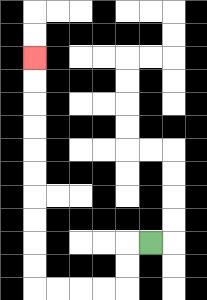{'start': '[6, 10]', 'end': '[1, 2]', 'path_directions': 'L,D,D,L,L,L,L,U,U,U,U,U,U,U,U,U,U', 'path_coordinates': '[[6, 10], [5, 10], [5, 11], [5, 12], [4, 12], [3, 12], [2, 12], [1, 12], [1, 11], [1, 10], [1, 9], [1, 8], [1, 7], [1, 6], [1, 5], [1, 4], [1, 3], [1, 2]]'}